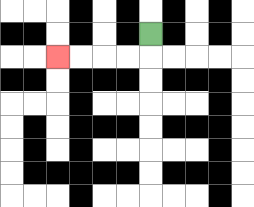{'start': '[6, 1]', 'end': '[2, 2]', 'path_directions': 'D,L,L,L,L', 'path_coordinates': '[[6, 1], [6, 2], [5, 2], [4, 2], [3, 2], [2, 2]]'}